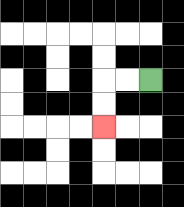{'start': '[6, 3]', 'end': '[4, 5]', 'path_directions': 'L,L,D,D', 'path_coordinates': '[[6, 3], [5, 3], [4, 3], [4, 4], [4, 5]]'}